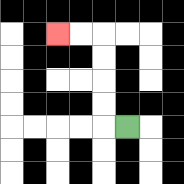{'start': '[5, 5]', 'end': '[2, 1]', 'path_directions': 'L,U,U,U,U,L,L', 'path_coordinates': '[[5, 5], [4, 5], [4, 4], [4, 3], [4, 2], [4, 1], [3, 1], [2, 1]]'}